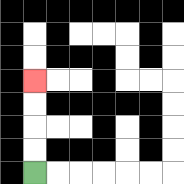{'start': '[1, 7]', 'end': '[1, 3]', 'path_directions': 'U,U,U,U', 'path_coordinates': '[[1, 7], [1, 6], [1, 5], [1, 4], [1, 3]]'}